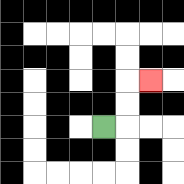{'start': '[4, 5]', 'end': '[6, 3]', 'path_directions': 'R,U,U,R', 'path_coordinates': '[[4, 5], [5, 5], [5, 4], [5, 3], [6, 3]]'}